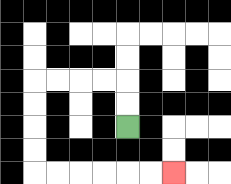{'start': '[5, 5]', 'end': '[7, 7]', 'path_directions': 'U,U,L,L,L,L,D,D,D,D,R,R,R,R,R,R', 'path_coordinates': '[[5, 5], [5, 4], [5, 3], [4, 3], [3, 3], [2, 3], [1, 3], [1, 4], [1, 5], [1, 6], [1, 7], [2, 7], [3, 7], [4, 7], [5, 7], [6, 7], [7, 7]]'}